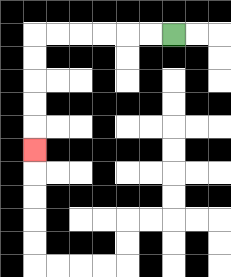{'start': '[7, 1]', 'end': '[1, 6]', 'path_directions': 'L,L,L,L,L,L,D,D,D,D,D', 'path_coordinates': '[[7, 1], [6, 1], [5, 1], [4, 1], [3, 1], [2, 1], [1, 1], [1, 2], [1, 3], [1, 4], [1, 5], [1, 6]]'}